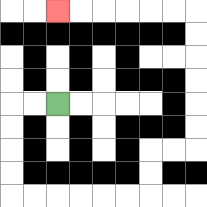{'start': '[2, 4]', 'end': '[2, 0]', 'path_directions': 'L,L,D,D,D,D,R,R,R,R,R,R,U,U,R,R,U,U,U,U,U,U,L,L,L,L,L,L', 'path_coordinates': '[[2, 4], [1, 4], [0, 4], [0, 5], [0, 6], [0, 7], [0, 8], [1, 8], [2, 8], [3, 8], [4, 8], [5, 8], [6, 8], [6, 7], [6, 6], [7, 6], [8, 6], [8, 5], [8, 4], [8, 3], [8, 2], [8, 1], [8, 0], [7, 0], [6, 0], [5, 0], [4, 0], [3, 0], [2, 0]]'}